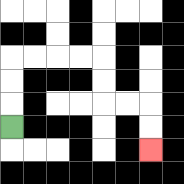{'start': '[0, 5]', 'end': '[6, 6]', 'path_directions': 'U,U,U,R,R,R,R,D,D,R,R,D,D', 'path_coordinates': '[[0, 5], [0, 4], [0, 3], [0, 2], [1, 2], [2, 2], [3, 2], [4, 2], [4, 3], [4, 4], [5, 4], [6, 4], [6, 5], [6, 6]]'}